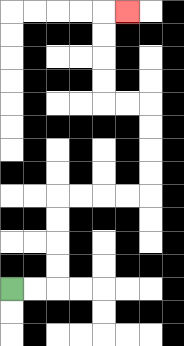{'start': '[0, 12]', 'end': '[5, 0]', 'path_directions': 'R,R,U,U,U,U,R,R,R,R,U,U,U,U,L,L,U,U,U,U,R', 'path_coordinates': '[[0, 12], [1, 12], [2, 12], [2, 11], [2, 10], [2, 9], [2, 8], [3, 8], [4, 8], [5, 8], [6, 8], [6, 7], [6, 6], [6, 5], [6, 4], [5, 4], [4, 4], [4, 3], [4, 2], [4, 1], [4, 0], [5, 0]]'}